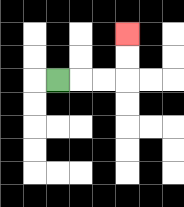{'start': '[2, 3]', 'end': '[5, 1]', 'path_directions': 'R,R,R,U,U', 'path_coordinates': '[[2, 3], [3, 3], [4, 3], [5, 3], [5, 2], [5, 1]]'}